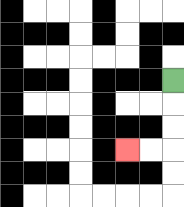{'start': '[7, 3]', 'end': '[5, 6]', 'path_directions': 'D,D,D,L,L', 'path_coordinates': '[[7, 3], [7, 4], [7, 5], [7, 6], [6, 6], [5, 6]]'}